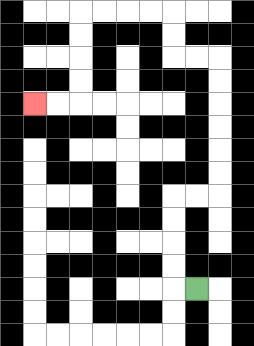{'start': '[8, 12]', 'end': '[1, 4]', 'path_directions': 'L,U,U,U,U,R,R,U,U,U,U,U,U,L,L,U,U,L,L,L,L,D,D,D,D,L,L', 'path_coordinates': '[[8, 12], [7, 12], [7, 11], [7, 10], [7, 9], [7, 8], [8, 8], [9, 8], [9, 7], [9, 6], [9, 5], [9, 4], [9, 3], [9, 2], [8, 2], [7, 2], [7, 1], [7, 0], [6, 0], [5, 0], [4, 0], [3, 0], [3, 1], [3, 2], [3, 3], [3, 4], [2, 4], [1, 4]]'}